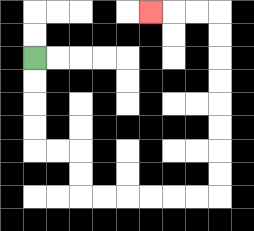{'start': '[1, 2]', 'end': '[6, 0]', 'path_directions': 'D,D,D,D,R,R,D,D,R,R,R,R,R,R,U,U,U,U,U,U,U,U,L,L,L', 'path_coordinates': '[[1, 2], [1, 3], [1, 4], [1, 5], [1, 6], [2, 6], [3, 6], [3, 7], [3, 8], [4, 8], [5, 8], [6, 8], [7, 8], [8, 8], [9, 8], [9, 7], [9, 6], [9, 5], [9, 4], [9, 3], [9, 2], [9, 1], [9, 0], [8, 0], [7, 0], [6, 0]]'}